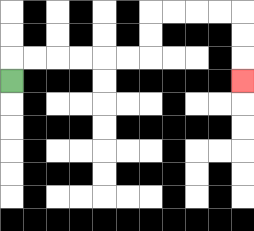{'start': '[0, 3]', 'end': '[10, 3]', 'path_directions': 'U,R,R,R,R,R,R,U,U,R,R,R,R,D,D,D', 'path_coordinates': '[[0, 3], [0, 2], [1, 2], [2, 2], [3, 2], [4, 2], [5, 2], [6, 2], [6, 1], [6, 0], [7, 0], [8, 0], [9, 0], [10, 0], [10, 1], [10, 2], [10, 3]]'}